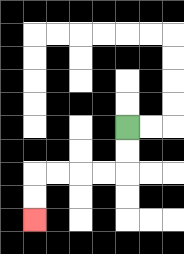{'start': '[5, 5]', 'end': '[1, 9]', 'path_directions': 'D,D,L,L,L,L,D,D', 'path_coordinates': '[[5, 5], [5, 6], [5, 7], [4, 7], [3, 7], [2, 7], [1, 7], [1, 8], [1, 9]]'}